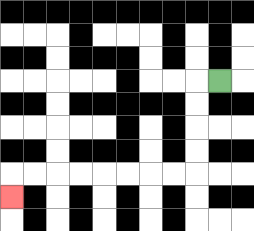{'start': '[9, 3]', 'end': '[0, 8]', 'path_directions': 'L,D,D,D,D,L,L,L,L,L,L,L,L,D', 'path_coordinates': '[[9, 3], [8, 3], [8, 4], [8, 5], [8, 6], [8, 7], [7, 7], [6, 7], [5, 7], [4, 7], [3, 7], [2, 7], [1, 7], [0, 7], [0, 8]]'}